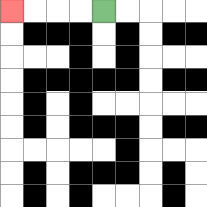{'start': '[4, 0]', 'end': '[0, 0]', 'path_directions': 'L,L,L,L', 'path_coordinates': '[[4, 0], [3, 0], [2, 0], [1, 0], [0, 0]]'}